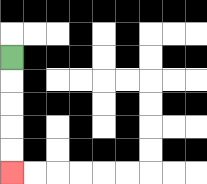{'start': '[0, 2]', 'end': '[0, 7]', 'path_directions': 'D,D,D,D,D', 'path_coordinates': '[[0, 2], [0, 3], [0, 4], [0, 5], [0, 6], [0, 7]]'}